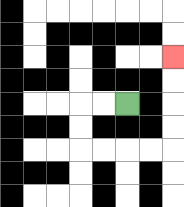{'start': '[5, 4]', 'end': '[7, 2]', 'path_directions': 'L,L,D,D,R,R,R,R,U,U,U,U', 'path_coordinates': '[[5, 4], [4, 4], [3, 4], [3, 5], [3, 6], [4, 6], [5, 6], [6, 6], [7, 6], [7, 5], [7, 4], [7, 3], [7, 2]]'}